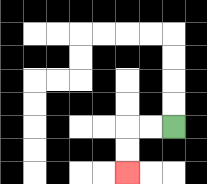{'start': '[7, 5]', 'end': '[5, 7]', 'path_directions': 'L,L,D,D', 'path_coordinates': '[[7, 5], [6, 5], [5, 5], [5, 6], [5, 7]]'}